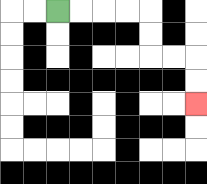{'start': '[2, 0]', 'end': '[8, 4]', 'path_directions': 'R,R,R,R,D,D,R,R,D,D', 'path_coordinates': '[[2, 0], [3, 0], [4, 0], [5, 0], [6, 0], [6, 1], [6, 2], [7, 2], [8, 2], [8, 3], [8, 4]]'}